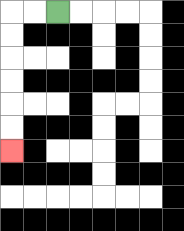{'start': '[2, 0]', 'end': '[0, 6]', 'path_directions': 'L,L,D,D,D,D,D,D', 'path_coordinates': '[[2, 0], [1, 0], [0, 0], [0, 1], [0, 2], [0, 3], [0, 4], [0, 5], [0, 6]]'}